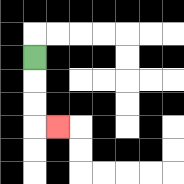{'start': '[1, 2]', 'end': '[2, 5]', 'path_directions': 'D,D,D,R', 'path_coordinates': '[[1, 2], [1, 3], [1, 4], [1, 5], [2, 5]]'}